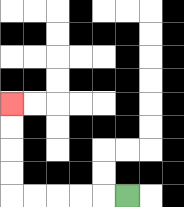{'start': '[5, 8]', 'end': '[0, 4]', 'path_directions': 'L,L,L,L,L,U,U,U,U', 'path_coordinates': '[[5, 8], [4, 8], [3, 8], [2, 8], [1, 8], [0, 8], [0, 7], [0, 6], [0, 5], [0, 4]]'}